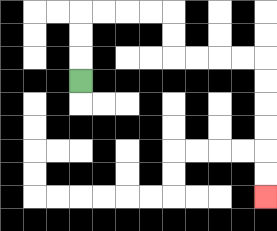{'start': '[3, 3]', 'end': '[11, 8]', 'path_directions': 'U,U,U,R,R,R,R,D,D,R,R,R,R,D,D,D,D,D,D', 'path_coordinates': '[[3, 3], [3, 2], [3, 1], [3, 0], [4, 0], [5, 0], [6, 0], [7, 0], [7, 1], [7, 2], [8, 2], [9, 2], [10, 2], [11, 2], [11, 3], [11, 4], [11, 5], [11, 6], [11, 7], [11, 8]]'}